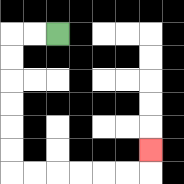{'start': '[2, 1]', 'end': '[6, 6]', 'path_directions': 'L,L,D,D,D,D,D,D,R,R,R,R,R,R,U', 'path_coordinates': '[[2, 1], [1, 1], [0, 1], [0, 2], [0, 3], [0, 4], [0, 5], [0, 6], [0, 7], [1, 7], [2, 7], [3, 7], [4, 7], [5, 7], [6, 7], [6, 6]]'}